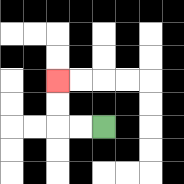{'start': '[4, 5]', 'end': '[2, 3]', 'path_directions': 'L,L,U,U', 'path_coordinates': '[[4, 5], [3, 5], [2, 5], [2, 4], [2, 3]]'}